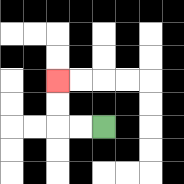{'start': '[4, 5]', 'end': '[2, 3]', 'path_directions': 'L,L,U,U', 'path_coordinates': '[[4, 5], [3, 5], [2, 5], [2, 4], [2, 3]]'}